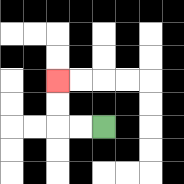{'start': '[4, 5]', 'end': '[2, 3]', 'path_directions': 'L,L,U,U', 'path_coordinates': '[[4, 5], [3, 5], [2, 5], [2, 4], [2, 3]]'}